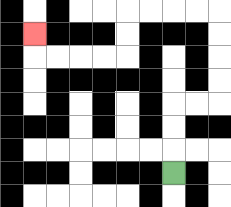{'start': '[7, 7]', 'end': '[1, 1]', 'path_directions': 'U,U,U,R,R,U,U,U,U,L,L,L,L,D,D,L,L,L,L,U', 'path_coordinates': '[[7, 7], [7, 6], [7, 5], [7, 4], [8, 4], [9, 4], [9, 3], [9, 2], [9, 1], [9, 0], [8, 0], [7, 0], [6, 0], [5, 0], [5, 1], [5, 2], [4, 2], [3, 2], [2, 2], [1, 2], [1, 1]]'}